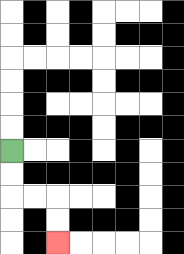{'start': '[0, 6]', 'end': '[2, 10]', 'path_directions': 'D,D,R,R,D,D', 'path_coordinates': '[[0, 6], [0, 7], [0, 8], [1, 8], [2, 8], [2, 9], [2, 10]]'}